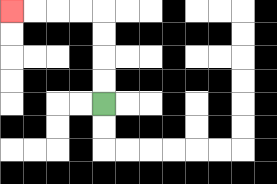{'start': '[4, 4]', 'end': '[0, 0]', 'path_directions': 'U,U,U,U,L,L,L,L', 'path_coordinates': '[[4, 4], [4, 3], [4, 2], [4, 1], [4, 0], [3, 0], [2, 0], [1, 0], [0, 0]]'}